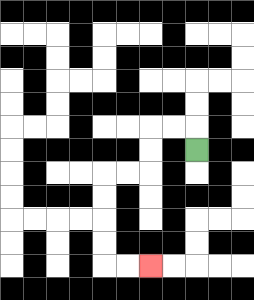{'start': '[8, 6]', 'end': '[6, 11]', 'path_directions': 'U,L,L,D,D,L,L,D,D,D,D,R,R', 'path_coordinates': '[[8, 6], [8, 5], [7, 5], [6, 5], [6, 6], [6, 7], [5, 7], [4, 7], [4, 8], [4, 9], [4, 10], [4, 11], [5, 11], [6, 11]]'}